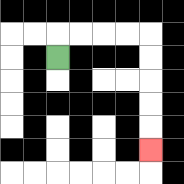{'start': '[2, 2]', 'end': '[6, 6]', 'path_directions': 'U,R,R,R,R,D,D,D,D,D', 'path_coordinates': '[[2, 2], [2, 1], [3, 1], [4, 1], [5, 1], [6, 1], [6, 2], [6, 3], [6, 4], [6, 5], [6, 6]]'}